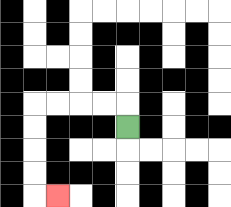{'start': '[5, 5]', 'end': '[2, 8]', 'path_directions': 'U,L,L,L,L,D,D,D,D,R', 'path_coordinates': '[[5, 5], [5, 4], [4, 4], [3, 4], [2, 4], [1, 4], [1, 5], [1, 6], [1, 7], [1, 8], [2, 8]]'}